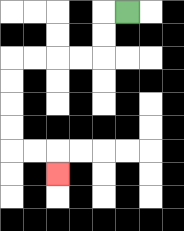{'start': '[5, 0]', 'end': '[2, 7]', 'path_directions': 'L,D,D,L,L,L,L,D,D,D,D,R,R,D', 'path_coordinates': '[[5, 0], [4, 0], [4, 1], [4, 2], [3, 2], [2, 2], [1, 2], [0, 2], [0, 3], [0, 4], [0, 5], [0, 6], [1, 6], [2, 6], [2, 7]]'}